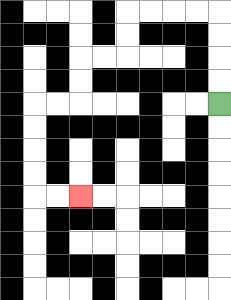{'start': '[9, 4]', 'end': '[3, 8]', 'path_directions': 'U,U,U,U,L,L,L,L,D,D,L,L,D,D,L,L,D,D,D,D,R,R', 'path_coordinates': '[[9, 4], [9, 3], [9, 2], [9, 1], [9, 0], [8, 0], [7, 0], [6, 0], [5, 0], [5, 1], [5, 2], [4, 2], [3, 2], [3, 3], [3, 4], [2, 4], [1, 4], [1, 5], [1, 6], [1, 7], [1, 8], [2, 8], [3, 8]]'}